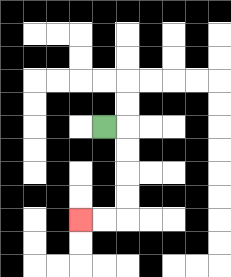{'start': '[4, 5]', 'end': '[3, 9]', 'path_directions': 'R,D,D,D,D,L,L', 'path_coordinates': '[[4, 5], [5, 5], [5, 6], [5, 7], [5, 8], [5, 9], [4, 9], [3, 9]]'}